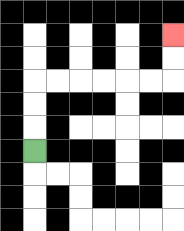{'start': '[1, 6]', 'end': '[7, 1]', 'path_directions': 'U,U,U,R,R,R,R,R,R,U,U', 'path_coordinates': '[[1, 6], [1, 5], [1, 4], [1, 3], [2, 3], [3, 3], [4, 3], [5, 3], [6, 3], [7, 3], [7, 2], [7, 1]]'}